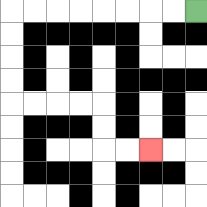{'start': '[8, 0]', 'end': '[6, 6]', 'path_directions': 'L,L,L,L,L,L,L,L,D,D,D,D,R,R,R,R,D,D,R,R', 'path_coordinates': '[[8, 0], [7, 0], [6, 0], [5, 0], [4, 0], [3, 0], [2, 0], [1, 0], [0, 0], [0, 1], [0, 2], [0, 3], [0, 4], [1, 4], [2, 4], [3, 4], [4, 4], [4, 5], [4, 6], [5, 6], [6, 6]]'}